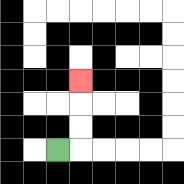{'start': '[2, 6]', 'end': '[3, 3]', 'path_directions': 'R,U,U,U', 'path_coordinates': '[[2, 6], [3, 6], [3, 5], [3, 4], [3, 3]]'}